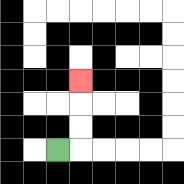{'start': '[2, 6]', 'end': '[3, 3]', 'path_directions': 'R,U,U,U', 'path_coordinates': '[[2, 6], [3, 6], [3, 5], [3, 4], [3, 3]]'}